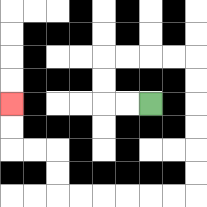{'start': '[6, 4]', 'end': '[0, 4]', 'path_directions': 'L,L,U,U,R,R,R,R,D,D,D,D,D,D,L,L,L,L,L,L,U,U,L,L,U,U', 'path_coordinates': '[[6, 4], [5, 4], [4, 4], [4, 3], [4, 2], [5, 2], [6, 2], [7, 2], [8, 2], [8, 3], [8, 4], [8, 5], [8, 6], [8, 7], [8, 8], [7, 8], [6, 8], [5, 8], [4, 8], [3, 8], [2, 8], [2, 7], [2, 6], [1, 6], [0, 6], [0, 5], [0, 4]]'}